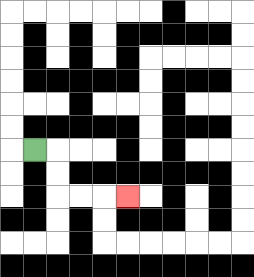{'start': '[1, 6]', 'end': '[5, 8]', 'path_directions': 'R,D,D,R,R,R', 'path_coordinates': '[[1, 6], [2, 6], [2, 7], [2, 8], [3, 8], [4, 8], [5, 8]]'}